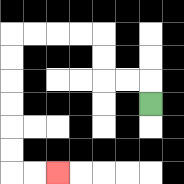{'start': '[6, 4]', 'end': '[2, 7]', 'path_directions': 'U,L,L,U,U,L,L,L,L,D,D,D,D,D,D,R,R', 'path_coordinates': '[[6, 4], [6, 3], [5, 3], [4, 3], [4, 2], [4, 1], [3, 1], [2, 1], [1, 1], [0, 1], [0, 2], [0, 3], [0, 4], [0, 5], [0, 6], [0, 7], [1, 7], [2, 7]]'}